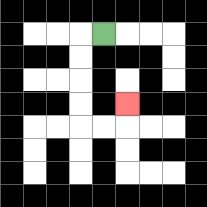{'start': '[4, 1]', 'end': '[5, 4]', 'path_directions': 'L,D,D,D,D,R,R,U', 'path_coordinates': '[[4, 1], [3, 1], [3, 2], [3, 3], [3, 4], [3, 5], [4, 5], [5, 5], [5, 4]]'}